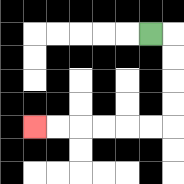{'start': '[6, 1]', 'end': '[1, 5]', 'path_directions': 'R,D,D,D,D,L,L,L,L,L,L', 'path_coordinates': '[[6, 1], [7, 1], [7, 2], [7, 3], [7, 4], [7, 5], [6, 5], [5, 5], [4, 5], [3, 5], [2, 5], [1, 5]]'}